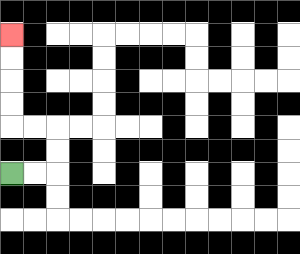{'start': '[0, 7]', 'end': '[0, 1]', 'path_directions': 'R,R,U,U,L,L,U,U,U,U', 'path_coordinates': '[[0, 7], [1, 7], [2, 7], [2, 6], [2, 5], [1, 5], [0, 5], [0, 4], [0, 3], [0, 2], [0, 1]]'}